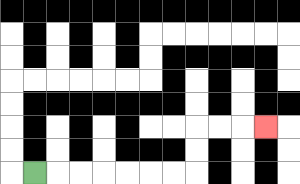{'start': '[1, 7]', 'end': '[11, 5]', 'path_directions': 'R,R,R,R,R,R,R,U,U,R,R,R', 'path_coordinates': '[[1, 7], [2, 7], [3, 7], [4, 7], [5, 7], [6, 7], [7, 7], [8, 7], [8, 6], [8, 5], [9, 5], [10, 5], [11, 5]]'}